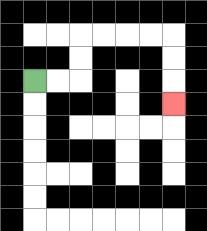{'start': '[1, 3]', 'end': '[7, 4]', 'path_directions': 'R,R,U,U,R,R,R,R,D,D,D', 'path_coordinates': '[[1, 3], [2, 3], [3, 3], [3, 2], [3, 1], [4, 1], [5, 1], [6, 1], [7, 1], [7, 2], [7, 3], [7, 4]]'}